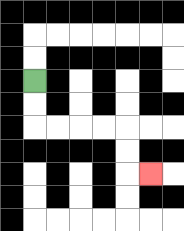{'start': '[1, 3]', 'end': '[6, 7]', 'path_directions': 'D,D,R,R,R,R,D,D,R', 'path_coordinates': '[[1, 3], [1, 4], [1, 5], [2, 5], [3, 5], [4, 5], [5, 5], [5, 6], [5, 7], [6, 7]]'}